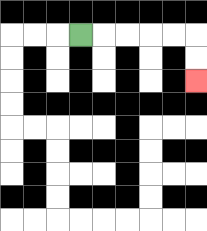{'start': '[3, 1]', 'end': '[8, 3]', 'path_directions': 'R,R,R,R,R,D,D', 'path_coordinates': '[[3, 1], [4, 1], [5, 1], [6, 1], [7, 1], [8, 1], [8, 2], [8, 3]]'}